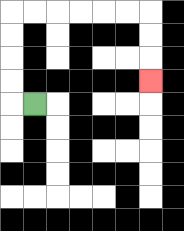{'start': '[1, 4]', 'end': '[6, 3]', 'path_directions': 'L,U,U,U,U,R,R,R,R,R,R,D,D,D', 'path_coordinates': '[[1, 4], [0, 4], [0, 3], [0, 2], [0, 1], [0, 0], [1, 0], [2, 0], [3, 0], [4, 0], [5, 0], [6, 0], [6, 1], [6, 2], [6, 3]]'}